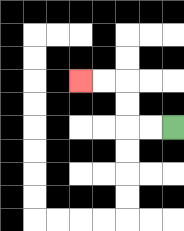{'start': '[7, 5]', 'end': '[3, 3]', 'path_directions': 'L,L,U,U,L,L', 'path_coordinates': '[[7, 5], [6, 5], [5, 5], [5, 4], [5, 3], [4, 3], [3, 3]]'}